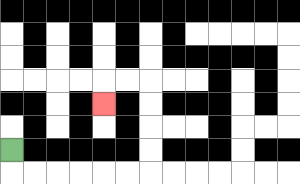{'start': '[0, 6]', 'end': '[4, 4]', 'path_directions': 'D,R,R,R,R,R,R,U,U,U,U,L,L,D', 'path_coordinates': '[[0, 6], [0, 7], [1, 7], [2, 7], [3, 7], [4, 7], [5, 7], [6, 7], [6, 6], [6, 5], [6, 4], [6, 3], [5, 3], [4, 3], [4, 4]]'}